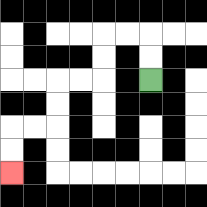{'start': '[6, 3]', 'end': '[0, 7]', 'path_directions': 'U,U,L,L,D,D,L,L,D,D,L,L,D,D', 'path_coordinates': '[[6, 3], [6, 2], [6, 1], [5, 1], [4, 1], [4, 2], [4, 3], [3, 3], [2, 3], [2, 4], [2, 5], [1, 5], [0, 5], [0, 6], [0, 7]]'}